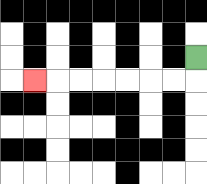{'start': '[8, 2]', 'end': '[1, 3]', 'path_directions': 'D,L,L,L,L,L,L,L', 'path_coordinates': '[[8, 2], [8, 3], [7, 3], [6, 3], [5, 3], [4, 3], [3, 3], [2, 3], [1, 3]]'}